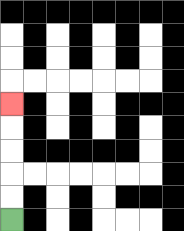{'start': '[0, 9]', 'end': '[0, 4]', 'path_directions': 'U,U,U,U,U', 'path_coordinates': '[[0, 9], [0, 8], [0, 7], [0, 6], [0, 5], [0, 4]]'}